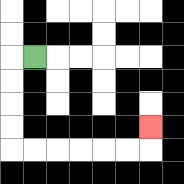{'start': '[1, 2]', 'end': '[6, 5]', 'path_directions': 'L,D,D,D,D,R,R,R,R,R,R,U', 'path_coordinates': '[[1, 2], [0, 2], [0, 3], [0, 4], [0, 5], [0, 6], [1, 6], [2, 6], [3, 6], [4, 6], [5, 6], [6, 6], [6, 5]]'}